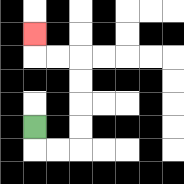{'start': '[1, 5]', 'end': '[1, 1]', 'path_directions': 'D,R,R,U,U,U,U,L,L,U', 'path_coordinates': '[[1, 5], [1, 6], [2, 6], [3, 6], [3, 5], [3, 4], [3, 3], [3, 2], [2, 2], [1, 2], [1, 1]]'}